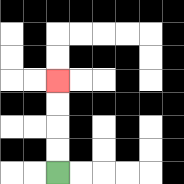{'start': '[2, 7]', 'end': '[2, 3]', 'path_directions': 'U,U,U,U', 'path_coordinates': '[[2, 7], [2, 6], [2, 5], [2, 4], [2, 3]]'}